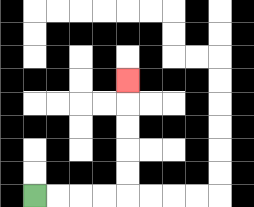{'start': '[1, 8]', 'end': '[5, 3]', 'path_directions': 'R,R,R,R,U,U,U,U,U', 'path_coordinates': '[[1, 8], [2, 8], [3, 8], [4, 8], [5, 8], [5, 7], [5, 6], [5, 5], [5, 4], [5, 3]]'}